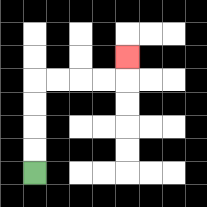{'start': '[1, 7]', 'end': '[5, 2]', 'path_directions': 'U,U,U,U,R,R,R,R,U', 'path_coordinates': '[[1, 7], [1, 6], [1, 5], [1, 4], [1, 3], [2, 3], [3, 3], [4, 3], [5, 3], [5, 2]]'}